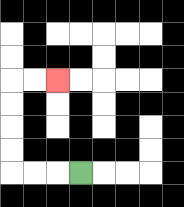{'start': '[3, 7]', 'end': '[2, 3]', 'path_directions': 'L,L,L,U,U,U,U,R,R', 'path_coordinates': '[[3, 7], [2, 7], [1, 7], [0, 7], [0, 6], [0, 5], [0, 4], [0, 3], [1, 3], [2, 3]]'}